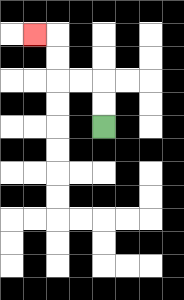{'start': '[4, 5]', 'end': '[1, 1]', 'path_directions': 'U,U,L,L,U,U,L', 'path_coordinates': '[[4, 5], [4, 4], [4, 3], [3, 3], [2, 3], [2, 2], [2, 1], [1, 1]]'}